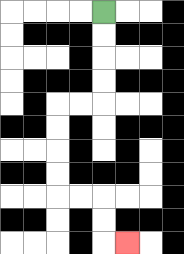{'start': '[4, 0]', 'end': '[5, 10]', 'path_directions': 'D,D,D,D,L,L,D,D,D,D,R,R,D,D,R', 'path_coordinates': '[[4, 0], [4, 1], [4, 2], [4, 3], [4, 4], [3, 4], [2, 4], [2, 5], [2, 6], [2, 7], [2, 8], [3, 8], [4, 8], [4, 9], [4, 10], [5, 10]]'}